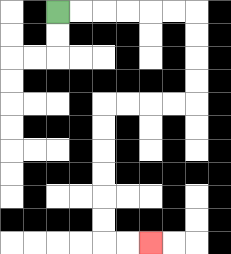{'start': '[2, 0]', 'end': '[6, 10]', 'path_directions': 'R,R,R,R,R,R,D,D,D,D,L,L,L,L,D,D,D,D,D,D,R,R', 'path_coordinates': '[[2, 0], [3, 0], [4, 0], [5, 0], [6, 0], [7, 0], [8, 0], [8, 1], [8, 2], [8, 3], [8, 4], [7, 4], [6, 4], [5, 4], [4, 4], [4, 5], [4, 6], [4, 7], [4, 8], [4, 9], [4, 10], [5, 10], [6, 10]]'}